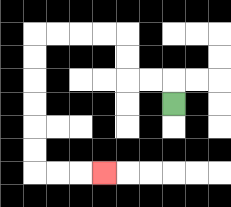{'start': '[7, 4]', 'end': '[4, 7]', 'path_directions': 'U,L,L,U,U,L,L,L,L,D,D,D,D,D,D,R,R,R', 'path_coordinates': '[[7, 4], [7, 3], [6, 3], [5, 3], [5, 2], [5, 1], [4, 1], [3, 1], [2, 1], [1, 1], [1, 2], [1, 3], [1, 4], [1, 5], [1, 6], [1, 7], [2, 7], [3, 7], [4, 7]]'}